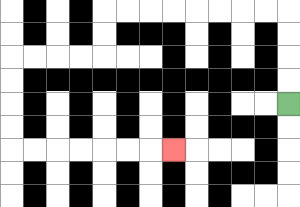{'start': '[12, 4]', 'end': '[7, 6]', 'path_directions': 'U,U,U,U,L,L,L,L,L,L,L,L,D,D,L,L,L,L,D,D,D,D,R,R,R,R,R,R,R', 'path_coordinates': '[[12, 4], [12, 3], [12, 2], [12, 1], [12, 0], [11, 0], [10, 0], [9, 0], [8, 0], [7, 0], [6, 0], [5, 0], [4, 0], [4, 1], [4, 2], [3, 2], [2, 2], [1, 2], [0, 2], [0, 3], [0, 4], [0, 5], [0, 6], [1, 6], [2, 6], [3, 6], [4, 6], [5, 6], [6, 6], [7, 6]]'}